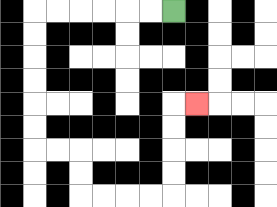{'start': '[7, 0]', 'end': '[8, 4]', 'path_directions': 'L,L,L,L,L,L,D,D,D,D,D,D,R,R,D,D,R,R,R,R,U,U,U,U,R', 'path_coordinates': '[[7, 0], [6, 0], [5, 0], [4, 0], [3, 0], [2, 0], [1, 0], [1, 1], [1, 2], [1, 3], [1, 4], [1, 5], [1, 6], [2, 6], [3, 6], [3, 7], [3, 8], [4, 8], [5, 8], [6, 8], [7, 8], [7, 7], [7, 6], [7, 5], [7, 4], [8, 4]]'}